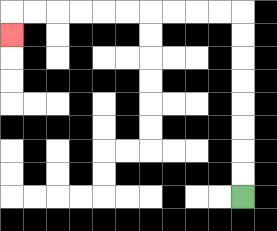{'start': '[10, 8]', 'end': '[0, 1]', 'path_directions': 'U,U,U,U,U,U,U,U,L,L,L,L,L,L,L,L,L,L,D', 'path_coordinates': '[[10, 8], [10, 7], [10, 6], [10, 5], [10, 4], [10, 3], [10, 2], [10, 1], [10, 0], [9, 0], [8, 0], [7, 0], [6, 0], [5, 0], [4, 0], [3, 0], [2, 0], [1, 0], [0, 0], [0, 1]]'}